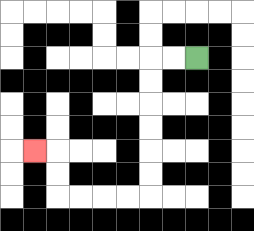{'start': '[8, 2]', 'end': '[1, 6]', 'path_directions': 'L,L,D,D,D,D,D,D,L,L,L,L,U,U,L', 'path_coordinates': '[[8, 2], [7, 2], [6, 2], [6, 3], [6, 4], [6, 5], [6, 6], [6, 7], [6, 8], [5, 8], [4, 8], [3, 8], [2, 8], [2, 7], [2, 6], [1, 6]]'}